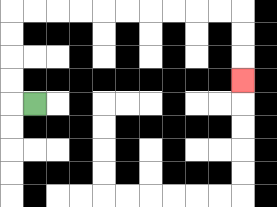{'start': '[1, 4]', 'end': '[10, 3]', 'path_directions': 'L,U,U,U,U,R,R,R,R,R,R,R,R,R,R,D,D,D', 'path_coordinates': '[[1, 4], [0, 4], [0, 3], [0, 2], [0, 1], [0, 0], [1, 0], [2, 0], [3, 0], [4, 0], [5, 0], [6, 0], [7, 0], [8, 0], [9, 0], [10, 0], [10, 1], [10, 2], [10, 3]]'}